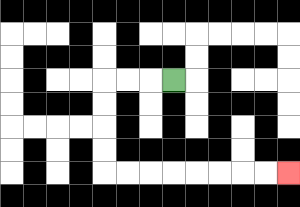{'start': '[7, 3]', 'end': '[12, 7]', 'path_directions': 'L,L,L,D,D,D,D,R,R,R,R,R,R,R,R', 'path_coordinates': '[[7, 3], [6, 3], [5, 3], [4, 3], [4, 4], [4, 5], [4, 6], [4, 7], [5, 7], [6, 7], [7, 7], [8, 7], [9, 7], [10, 7], [11, 7], [12, 7]]'}